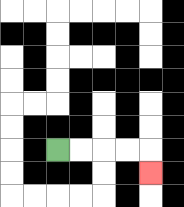{'start': '[2, 6]', 'end': '[6, 7]', 'path_directions': 'R,R,R,R,D', 'path_coordinates': '[[2, 6], [3, 6], [4, 6], [5, 6], [6, 6], [6, 7]]'}